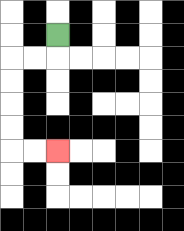{'start': '[2, 1]', 'end': '[2, 6]', 'path_directions': 'D,L,L,D,D,D,D,R,R', 'path_coordinates': '[[2, 1], [2, 2], [1, 2], [0, 2], [0, 3], [0, 4], [0, 5], [0, 6], [1, 6], [2, 6]]'}